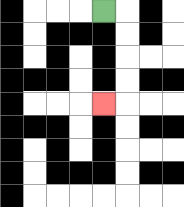{'start': '[4, 0]', 'end': '[4, 4]', 'path_directions': 'R,D,D,D,D,L', 'path_coordinates': '[[4, 0], [5, 0], [5, 1], [5, 2], [5, 3], [5, 4], [4, 4]]'}